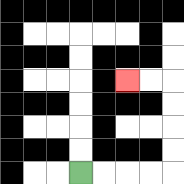{'start': '[3, 7]', 'end': '[5, 3]', 'path_directions': 'R,R,R,R,U,U,U,U,L,L', 'path_coordinates': '[[3, 7], [4, 7], [5, 7], [6, 7], [7, 7], [7, 6], [7, 5], [7, 4], [7, 3], [6, 3], [5, 3]]'}